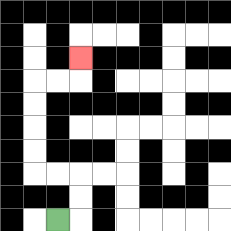{'start': '[2, 9]', 'end': '[3, 2]', 'path_directions': 'R,U,U,L,L,U,U,U,U,R,R,U', 'path_coordinates': '[[2, 9], [3, 9], [3, 8], [3, 7], [2, 7], [1, 7], [1, 6], [1, 5], [1, 4], [1, 3], [2, 3], [3, 3], [3, 2]]'}